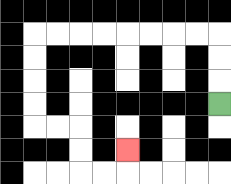{'start': '[9, 4]', 'end': '[5, 6]', 'path_directions': 'U,U,U,L,L,L,L,L,L,L,L,D,D,D,D,R,R,D,D,R,R,U', 'path_coordinates': '[[9, 4], [9, 3], [9, 2], [9, 1], [8, 1], [7, 1], [6, 1], [5, 1], [4, 1], [3, 1], [2, 1], [1, 1], [1, 2], [1, 3], [1, 4], [1, 5], [2, 5], [3, 5], [3, 6], [3, 7], [4, 7], [5, 7], [5, 6]]'}